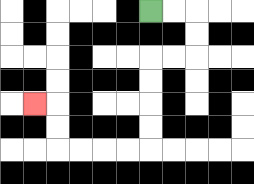{'start': '[6, 0]', 'end': '[1, 4]', 'path_directions': 'R,R,D,D,L,L,D,D,D,D,L,L,L,L,U,U,L', 'path_coordinates': '[[6, 0], [7, 0], [8, 0], [8, 1], [8, 2], [7, 2], [6, 2], [6, 3], [6, 4], [6, 5], [6, 6], [5, 6], [4, 6], [3, 6], [2, 6], [2, 5], [2, 4], [1, 4]]'}